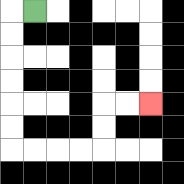{'start': '[1, 0]', 'end': '[6, 4]', 'path_directions': 'L,D,D,D,D,D,D,R,R,R,R,U,U,R,R', 'path_coordinates': '[[1, 0], [0, 0], [0, 1], [0, 2], [0, 3], [0, 4], [0, 5], [0, 6], [1, 6], [2, 6], [3, 6], [4, 6], [4, 5], [4, 4], [5, 4], [6, 4]]'}